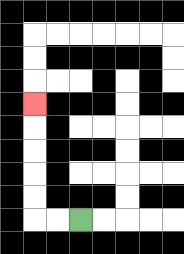{'start': '[3, 9]', 'end': '[1, 4]', 'path_directions': 'L,L,U,U,U,U,U', 'path_coordinates': '[[3, 9], [2, 9], [1, 9], [1, 8], [1, 7], [1, 6], [1, 5], [1, 4]]'}